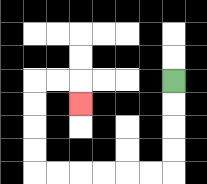{'start': '[7, 3]', 'end': '[3, 4]', 'path_directions': 'D,D,D,D,L,L,L,L,L,L,U,U,U,U,R,R,D', 'path_coordinates': '[[7, 3], [7, 4], [7, 5], [7, 6], [7, 7], [6, 7], [5, 7], [4, 7], [3, 7], [2, 7], [1, 7], [1, 6], [1, 5], [1, 4], [1, 3], [2, 3], [3, 3], [3, 4]]'}